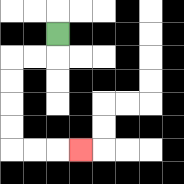{'start': '[2, 1]', 'end': '[3, 6]', 'path_directions': 'D,L,L,D,D,D,D,R,R,R', 'path_coordinates': '[[2, 1], [2, 2], [1, 2], [0, 2], [0, 3], [0, 4], [0, 5], [0, 6], [1, 6], [2, 6], [3, 6]]'}